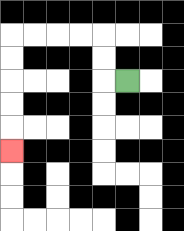{'start': '[5, 3]', 'end': '[0, 6]', 'path_directions': 'L,U,U,L,L,L,L,D,D,D,D,D', 'path_coordinates': '[[5, 3], [4, 3], [4, 2], [4, 1], [3, 1], [2, 1], [1, 1], [0, 1], [0, 2], [0, 3], [0, 4], [0, 5], [0, 6]]'}